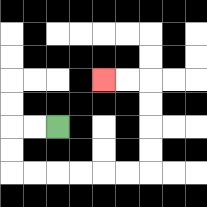{'start': '[2, 5]', 'end': '[4, 3]', 'path_directions': 'L,L,D,D,R,R,R,R,R,R,U,U,U,U,L,L', 'path_coordinates': '[[2, 5], [1, 5], [0, 5], [0, 6], [0, 7], [1, 7], [2, 7], [3, 7], [4, 7], [5, 7], [6, 7], [6, 6], [6, 5], [6, 4], [6, 3], [5, 3], [4, 3]]'}